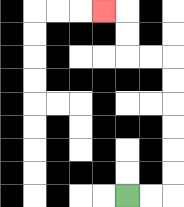{'start': '[5, 8]', 'end': '[4, 0]', 'path_directions': 'R,R,U,U,U,U,U,U,L,L,U,U,L', 'path_coordinates': '[[5, 8], [6, 8], [7, 8], [7, 7], [7, 6], [7, 5], [7, 4], [7, 3], [7, 2], [6, 2], [5, 2], [5, 1], [5, 0], [4, 0]]'}